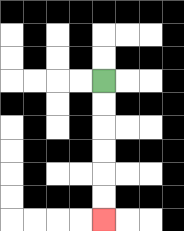{'start': '[4, 3]', 'end': '[4, 9]', 'path_directions': 'D,D,D,D,D,D', 'path_coordinates': '[[4, 3], [4, 4], [4, 5], [4, 6], [4, 7], [4, 8], [4, 9]]'}